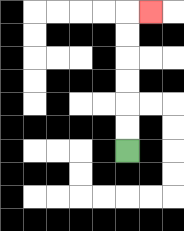{'start': '[5, 6]', 'end': '[6, 0]', 'path_directions': 'U,U,U,U,U,U,R', 'path_coordinates': '[[5, 6], [5, 5], [5, 4], [5, 3], [5, 2], [5, 1], [5, 0], [6, 0]]'}